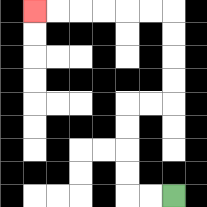{'start': '[7, 8]', 'end': '[1, 0]', 'path_directions': 'L,L,U,U,U,U,R,R,U,U,U,U,L,L,L,L,L,L', 'path_coordinates': '[[7, 8], [6, 8], [5, 8], [5, 7], [5, 6], [5, 5], [5, 4], [6, 4], [7, 4], [7, 3], [7, 2], [7, 1], [7, 0], [6, 0], [5, 0], [4, 0], [3, 0], [2, 0], [1, 0]]'}